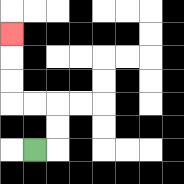{'start': '[1, 6]', 'end': '[0, 1]', 'path_directions': 'R,U,U,L,L,U,U,U', 'path_coordinates': '[[1, 6], [2, 6], [2, 5], [2, 4], [1, 4], [0, 4], [0, 3], [0, 2], [0, 1]]'}